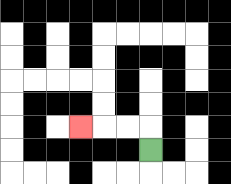{'start': '[6, 6]', 'end': '[3, 5]', 'path_directions': 'U,L,L,L', 'path_coordinates': '[[6, 6], [6, 5], [5, 5], [4, 5], [3, 5]]'}